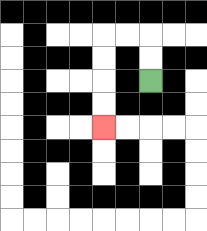{'start': '[6, 3]', 'end': '[4, 5]', 'path_directions': 'U,U,L,L,D,D,D,D', 'path_coordinates': '[[6, 3], [6, 2], [6, 1], [5, 1], [4, 1], [4, 2], [4, 3], [4, 4], [4, 5]]'}